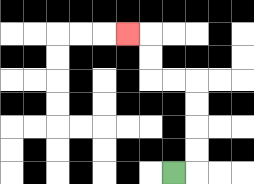{'start': '[7, 7]', 'end': '[5, 1]', 'path_directions': 'R,U,U,U,U,L,L,U,U,L', 'path_coordinates': '[[7, 7], [8, 7], [8, 6], [8, 5], [8, 4], [8, 3], [7, 3], [6, 3], [6, 2], [6, 1], [5, 1]]'}